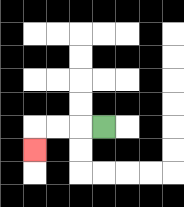{'start': '[4, 5]', 'end': '[1, 6]', 'path_directions': 'L,L,L,D', 'path_coordinates': '[[4, 5], [3, 5], [2, 5], [1, 5], [1, 6]]'}